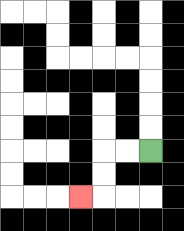{'start': '[6, 6]', 'end': '[3, 8]', 'path_directions': 'L,L,D,D,L', 'path_coordinates': '[[6, 6], [5, 6], [4, 6], [4, 7], [4, 8], [3, 8]]'}